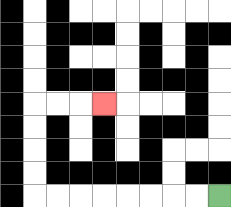{'start': '[9, 8]', 'end': '[4, 4]', 'path_directions': 'L,L,L,L,L,L,L,L,U,U,U,U,R,R,R', 'path_coordinates': '[[9, 8], [8, 8], [7, 8], [6, 8], [5, 8], [4, 8], [3, 8], [2, 8], [1, 8], [1, 7], [1, 6], [1, 5], [1, 4], [2, 4], [3, 4], [4, 4]]'}